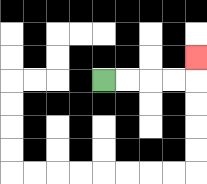{'start': '[4, 3]', 'end': '[8, 2]', 'path_directions': 'R,R,R,R,U', 'path_coordinates': '[[4, 3], [5, 3], [6, 3], [7, 3], [8, 3], [8, 2]]'}